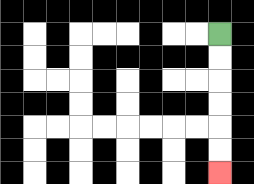{'start': '[9, 1]', 'end': '[9, 7]', 'path_directions': 'D,D,D,D,D,D', 'path_coordinates': '[[9, 1], [9, 2], [9, 3], [9, 4], [9, 5], [9, 6], [9, 7]]'}